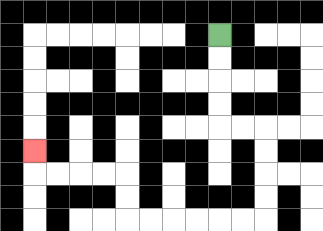{'start': '[9, 1]', 'end': '[1, 6]', 'path_directions': 'D,D,D,D,R,R,D,D,D,D,L,L,L,L,L,L,U,U,L,L,L,L,U', 'path_coordinates': '[[9, 1], [9, 2], [9, 3], [9, 4], [9, 5], [10, 5], [11, 5], [11, 6], [11, 7], [11, 8], [11, 9], [10, 9], [9, 9], [8, 9], [7, 9], [6, 9], [5, 9], [5, 8], [5, 7], [4, 7], [3, 7], [2, 7], [1, 7], [1, 6]]'}